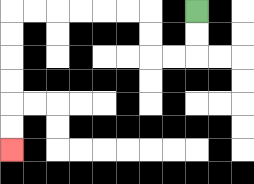{'start': '[8, 0]', 'end': '[0, 6]', 'path_directions': 'D,D,L,L,U,U,L,L,L,L,L,L,D,D,D,D,D,D', 'path_coordinates': '[[8, 0], [8, 1], [8, 2], [7, 2], [6, 2], [6, 1], [6, 0], [5, 0], [4, 0], [3, 0], [2, 0], [1, 0], [0, 0], [0, 1], [0, 2], [0, 3], [0, 4], [0, 5], [0, 6]]'}